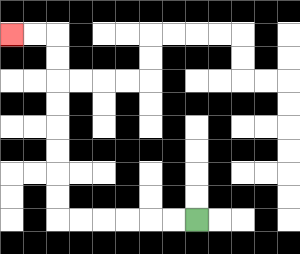{'start': '[8, 9]', 'end': '[0, 1]', 'path_directions': 'L,L,L,L,L,L,U,U,U,U,U,U,U,U,L,L', 'path_coordinates': '[[8, 9], [7, 9], [6, 9], [5, 9], [4, 9], [3, 9], [2, 9], [2, 8], [2, 7], [2, 6], [2, 5], [2, 4], [2, 3], [2, 2], [2, 1], [1, 1], [0, 1]]'}